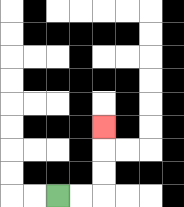{'start': '[2, 8]', 'end': '[4, 5]', 'path_directions': 'R,R,U,U,U', 'path_coordinates': '[[2, 8], [3, 8], [4, 8], [4, 7], [4, 6], [4, 5]]'}